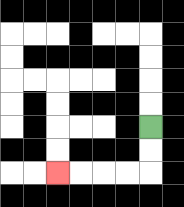{'start': '[6, 5]', 'end': '[2, 7]', 'path_directions': 'D,D,L,L,L,L', 'path_coordinates': '[[6, 5], [6, 6], [6, 7], [5, 7], [4, 7], [3, 7], [2, 7]]'}